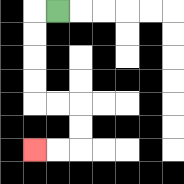{'start': '[2, 0]', 'end': '[1, 6]', 'path_directions': 'L,D,D,D,D,R,R,D,D,L,L', 'path_coordinates': '[[2, 0], [1, 0], [1, 1], [1, 2], [1, 3], [1, 4], [2, 4], [3, 4], [3, 5], [3, 6], [2, 6], [1, 6]]'}